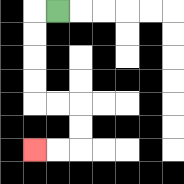{'start': '[2, 0]', 'end': '[1, 6]', 'path_directions': 'L,D,D,D,D,R,R,D,D,L,L', 'path_coordinates': '[[2, 0], [1, 0], [1, 1], [1, 2], [1, 3], [1, 4], [2, 4], [3, 4], [3, 5], [3, 6], [2, 6], [1, 6]]'}